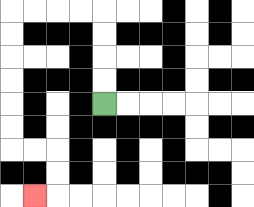{'start': '[4, 4]', 'end': '[1, 8]', 'path_directions': 'U,U,U,U,L,L,L,L,D,D,D,D,D,D,R,R,D,D,L', 'path_coordinates': '[[4, 4], [4, 3], [4, 2], [4, 1], [4, 0], [3, 0], [2, 0], [1, 0], [0, 0], [0, 1], [0, 2], [0, 3], [0, 4], [0, 5], [0, 6], [1, 6], [2, 6], [2, 7], [2, 8], [1, 8]]'}